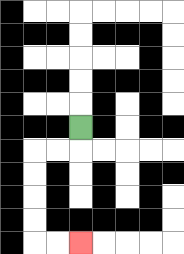{'start': '[3, 5]', 'end': '[3, 10]', 'path_directions': 'D,L,L,D,D,D,D,R,R', 'path_coordinates': '[[3, 5], [3, 6], [2, 6], [1, 6], [1, 7], [1, 8], [1, 9], [1, 10], [2, 10], [3, 10]]'}